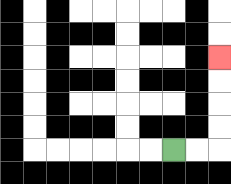{'start': '[7, 6]', 'end': '[9, 2]', 'path_directions': 'R,R,U,U,U,U', 'path_coordinates': '[[7, 6], [8, 6], [9, 6], [9, 5], [9, 4], [9, 3], [9, 2]]'}